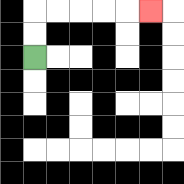{'start': '[1, 2]', 'end': '[6, 0]', 'path_directions': 'U,U,R,R,R,R,R', 'path_coordinates': '[[1, 2], [1, 1], [1, 0], [2, 0], [3, 0], [4, 0], [5, 0], [6, 0]]'}